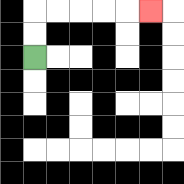{'start': '[1, 2]', 'end': '[6, 0]', 'path_directions': 'U,U,R,R,R,R,R', 'path_coordinates': '[[1, 2], [1, 1], [1, 0], [2, 0], [3, 0], [4, 0], [5, 0], [6, 0]]'}